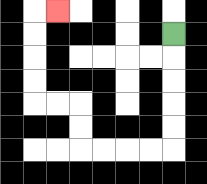{'start': '[7, 1]', 'end': '[2, 0]', 'path_directions': 'D,D,D,D,D,L,L,L,L,U,U,L,L,U,U,U,U,R', 'path_coordinates': '[[7, 1], [7, 2], [7, 3], [7, 4], [7, 5], [7, 6], [6, 6], [5, 6], [4, 6], [3, 6], [3, 5], [3, 4], [2, 4], [1, 4], [1, 3], [1, 2], [1, 1], [1, 0], [2, 0]]'}